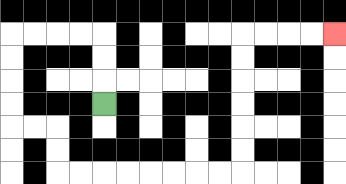{'start': '[4, 4]', 'end': '[14, 1]', 'path_directions': 'U,U,U,L,L,L,L,D,D,D,D,R,R,D,D,R,R,R,R,R,R,R,R,U,U,U,U,U,U,R,R,R,R', 'path_coordinates': '[[4, 4], [4, 3], [4, 2], [4, 1], [3, 1], [2, 1], [1, 1], [0, 1], [0, 2], [0, 3], [0, 4], [0, 5], [1, 5], [2, 5], [2, 6], [2, 7], [3, 7], [4, 7], [5, 7], [6, 7], [7, 7], [8, 7], [9, 7], [10, 7], [10, 6], [10, 5], [10, 4], [10, 3], [10, 2], [10, 1], [11, 1], [12, 1], [13, 1], [14, 1]]'}